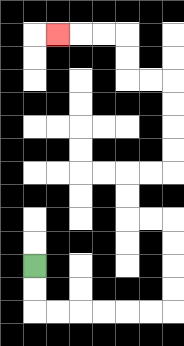{'start': '[1, 11]', 'end': '[2, 1]', 'path_directions': 'D,D,R,R,R,R,R,R,U,U,U,U,L,L,U,U,R,R,U,U,U,U,L,L,U,U,L,L,L', 'path_coordinates': '[[1, 11], [1, 12], [1, 13], [2, 13], [3, 13], [4, 13], [5, 13], [6, 13], [7, 13], [7, 12], [7, 11], [7, 10], [7, 9], [6, 9], [5, 9], [5, 8], [5, 7], [6, 7], [7, 7], [7, 6], [7, 5], [7, 4], [7, 3], [6, 3], [5, 3], [5, 2], [5, 1], [4, 1], [3, 1], [2, 1]]'}